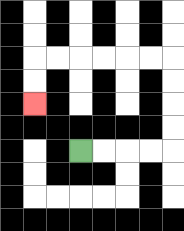{'start': '[3, 6]', 'end': '[1, 4]', 'path_directions': 'R,R,R,R,U,U,U,U,L,L,L,L,L,L,D,D', 'path_coordinates': '[[3, 6], [4, 6], [5, 6], [6, 6], [7, 6], [7, 5], [7, 4], [7, 3], [7, 2], [6, 2], [5, 2], [4, 2], [3, 2], [2, 2], [1, 2], [1, 3], [1, 4]]'}